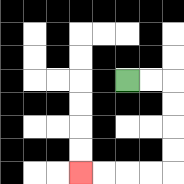{'start': '[5, 3]', 'end': '[3, 7]', 'path_directions': 'R,R,D,D,D,D,L,L,L,L', 'path_coordinates': '[[5, 3], [6, 3], [7, 3], [7, 4], [7, 5], [7, 6], [7, 7], [6, 7], [5, 7], [4, 7], [3, 7]]'}